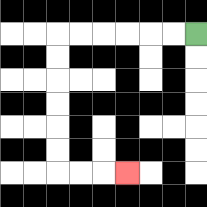{'start': '[8, 1]', 'end': '[5, 7]', 'path_directions': 'L,L,L,L,L,L,D,D,D,D,D,D,R,R,R', 'path_coordinates': '[[8, 1], [7, 1], [6, 1], [5, 1], [4, 1], [3, 1], [2, 1], [2, 2], [2, 3], [2, 4], [2, 5], [2, 6], [2, 7], [3, 7], [4, 7], [5, 7]]'}